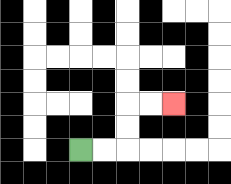{'start': '[3, 6]', 'end': '[7, 4]', 'path_directions': 'R,R,U,U,R,R', 'path_coordinates': '[[3, 6], [4, 6], [5, 6], [5, 5], [5, 4], [6, 4], [7, 4]]'}